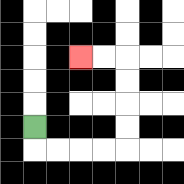{'start': '[1, 5]', 'end': '[3, 2]', 'path_directions': 'D,R,R,R,R,U,U,U,U,L,L', 'path_coordinates': '[[1, 5], [1, 6], [2, 6], [3, 6], [4, 6], [5, 6], [5, 5], [5, 4], [5, 3], [5, 2], [4, 2], [3, 2]]'}